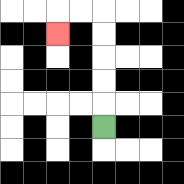{'start': '[4, 5]', 'end': '[2, 1]', 'path_directions': 'U,U,U,U,U,L,L,D', 'path_coordinates': '[[4, 5], [4, 4], [4, 3], [4, 2], [4, 1], [4, 0], [3, 0], [2, 0], [2, 1]]'}